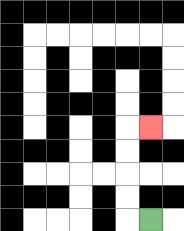{'start': '[6, 9]', 'end': '[6, 5]', 'path_directions': 'L,U,U,U,U,R', 'path_coordinates': '[[6, 9], [5, 9], [5, 8], [5, 7], [5, 6], [5, 5], [6, 5]]'}